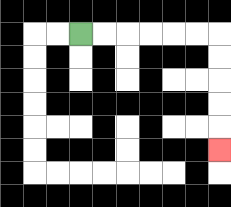{'start': '[3, 1]', 'end': '[9, 6]', 'path_directions': 'R,R,R,R,R,R,D,D,D,D,D', 'path_coordinates': '[[3, 1], [4, 1], [5, 1], [6, 1], [7, 1], [8, 1], [9, 1], [9, 2], [9, 3], [9, 4], [9, 5], [9, 6]]'}